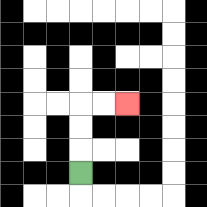{'start': '[3, 7]', 'end': '[5, 4]', 'path_directions': 'U,U,U,R,R', 'path_coordinates': '[[3, 7], [3, 6], [3, 5], [3, 4], [4, 4], [5, 4]]'}